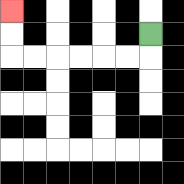{'start': '[6, 1]', 'end': '[0, 0]', 'path_directions': 'D,L,L,L,L,L,L,U,U', 'path_coordinates': '[[6, 1], [6, 2], [5, 2], [4, 2], [3, 2], [2, 2], [1, 2], [0, 2], [0, 1], [0, 0]]'}